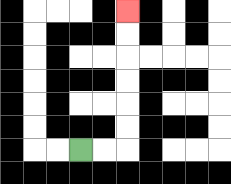{'start': '[3, 6]', 'end': '[5, 0]', 'path_directions': 'R,R,U,U,U,U,U,U', 'path_coordinates': '[[3, 6], [4, 6], [5, 6], [5, 5], [5, 4], [5, 3], [5, 2], [5, 1], [5, 0]]'}